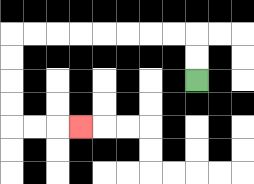{'start': '[8, 3]', 'end': '[3, 5]', 'path_directions': 'U,U,L,L,L,L,L,L,L,L,D,D,D,D,R,R,R', 'path_coordinates': '[[8, 3], [8, 2], [8, 1], [7, 1], [6, 1], [5, 1], [4, 1], [3, 1], [2, 1], [1, 1], [0, 1], [0, 2], [0, 3], [0, 4], [0, 5], [1, 5], [2, 5], [3, 5]]'}